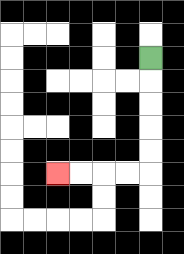{'start': '[6, 2]', 'end': '[2, 7]', 'path_directions': 'D,D,D,D,D,L,L,L,L', 'path_coordinates': '[[6, 2], [6, 3], [6, 4], [6, 5], [6, 6], [6, 7], [5, 7], [4, 7], [3, 7], [2, 7]]'}